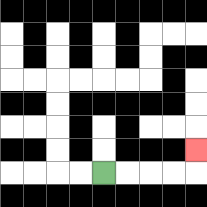{'start': '[4, 7]', 'end': '[8, 6]', 'path_directions': 'R,R,R,R,U', 'path_coordinates': '[[4, 7], [5, 7], [6, 7], [7, 7], [8, 7], [8, 6]]'}